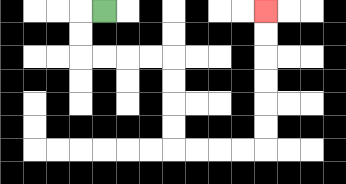{'start': '[4, 0]', 'end': '[11, 0]', 'path_directions': 'L,D,D,R,R,R,R,D,D,D,D,R,R,R,R,U,U,U,U,U,U', 'path_coordinates': '[[4, 0], [3, 0], [3, 1], [3, 2], [4, 2], [5, 2], [6, 2], [7, 2], [7, 3], [7, 4], [7, 5], [7, 6], [8, 6], [9, 6], [10, 6], [11, 6], [11, 5], [11, 4], [11, 3], [11, 2], [11, 1], [11, 0]]'}